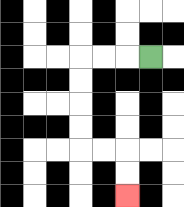{'start': '[6, 2]', 'end': '[5, 8]', 'path_directions': 'L,L,L,D,D,D,D,R,R,D,D', 'path_coordinates': '[[6, 2], [5, 2], [4, 2], [3, 2], [3, 3], [3, 4], [3, 5], [3, 6], [4, 6], [5, 6], [5, 7], [5, 8]]'}